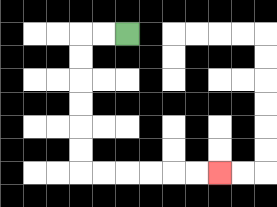{'start': '[5, 1]', 'end': '[9, 7]', 'path_directions': 'L,L,D,D,D,D,D,D,R,R,R,R,R,R', 'path_coordinates': '[[5, 1], [4, 1], [3, 1], [3, 2], [3, 3], [3, 4], [3, 5], [3, 6], [3, 7], [4, 7], [5, 7], [6, 7], [7, 7], [8, 7], [9, 7]]'}